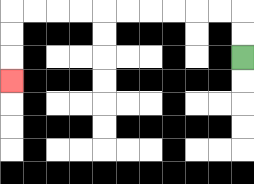{'start': '[10, 2]', 'end': '[0, 3]', 'path_directions': 'U,U,L,L,L,L,L,L,L,L,L,L,D,D,D', 'path_coordinates': '[[10, 2], [10, 1], [10, 0], [9, 0], [8, 0], [7, 0], [6, 0], [5, 0], [4, 0], [3, 0], [2, 0], [1, 0], [0, 0], [0, 1], [0, 2], [0, 3]]'}